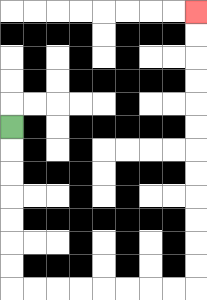{'start': '[0, 5]', 'end': '[8, 0]', 'path_directions': 'D,D,D,D,D,D,D,R,R,R,R,R,R,R,R,U,U,U,U,U,U,U,U,U,U,U,U', 'path_coordinates': '[[0, 5], [0, 6], [0, 7], [0, 8], [0, 9], [0, 10], [0, 11], [0, 12], [1, 12], [2, 12], [3, 12], [4, 12], [5, 12], [6, 12], [7, 12], [8, 12], [8, 11], [8, 10], [8, 9], [8, 8], [8, 7], [8, 6], [8, 5], [8, 4], [8, 3], [8, 2], [8, 1], [8, 0]]'}